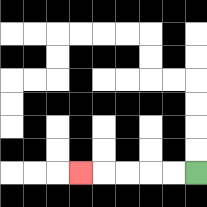{'start': '[8, 7]', 'end': '[3, 7]', 'path_directions': 'L,L,L,L,L', 'path_coordinates': '[[8, 7], [7, 7], [6, 7], [5, 7], [4, 7], [3, 7]]'}